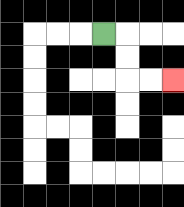{'start': '[4, 1]', 'end': '[7, 3]', 'path_directions': 'R,D,D,R,R', 'path_coordinates': '[[4, 1], [5, 1], [5, 2], [5, 3], [6, 3], [7, 3]]'}